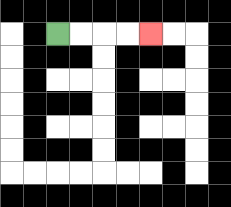{'start': '[2, 1]', 'end': '[6, 1]', 'path_directions': 'R,R,R,R', 'path_coordinates': '[[2, 1], [3, 1], [4, 1], [5, 1], [6, 1]]'}